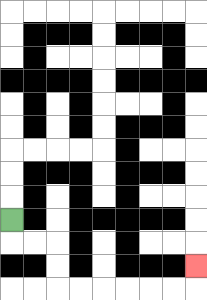{'start': '[0, 9]', 'end': '[8, 11]', 'path_directions': 'D,R,R,D,D,R,R,R,R,R,R,U', 'path_coordinates': '[[0, 9], [0, 10], [1, 10], [2, 10], [2, 11], [2, 12], [3, 12], [4, 12], [5, 12], [6, 12], [7, 12], [8, 12], [8, 11]]'}